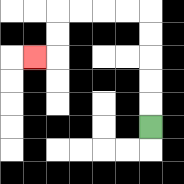{'start': '[6, 5]', 'end': '[1, 2]', 'path_directions': 'U,U,U,U,U,L,L,L,L,D,D,L', 'path_coordinates': '[[6, 5], [6, 4], [6, 3], [6, 2], [6, 1], [6, 0], [5, 0], [4, 0], [3, 0], [2, 0], [2, 1], [2, 2], [1, 2]]'}